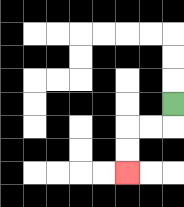{'start': '[7, 4]', 'end': '[5, 7]', 'path_directions': 'D,L,L,D,D', 'path_coordinates': '[[7, 4], [7, 5], [6, 5], [5, 5], [5, 6], [5, 7]]'}